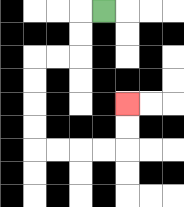{'start': '[4, 0]', 'end': '[5, 4]', 'path_directions': 'L,D,D,L,L,D,D,D,D,R,R,R,R,U,U', 'path_coordinates': '[[4, 0], [3, 0], [3, 1], [3, 2], [2, 2], [1, 2], [1, 3], [1, 4], [1, 5], [1, 6], [2, 6], [3, 6], [4, 6], [5, 6], [5, 5], [5, 4]]'}